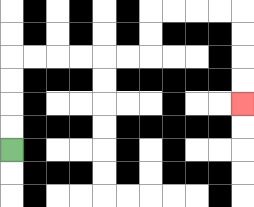{'start': '[0, 6]', 'end': '[10, 4]', 'path_directions': 'U,U,U,U,R,R,R,R,R,R,U,U,R,R,R,R,D,D,D,D', 'path_coordinates': '[[0, 6], [0, 5], [0, 4], [0, 3], [0, 2], [1, 2], [2, 2], [3, 2], [4, 2], [5, 2], [6, 2], [6, 1], [6, 0], [7, 0], [8, 0], [9, 0], [10, 0], [10, 1], [10, 2], [10, 3], [10, 4]]'}